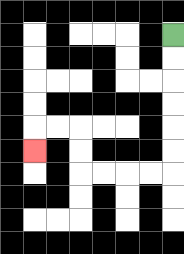{'start': '[7, 1]', 'end': '[1, 6]', 'path_directions': 'D,D,D,D,D,D,L,L,L,L,U,U,L,L,D', 'path_coordinates': '[[7, 1], [7, 2], [7, 3], [7, 4], [7, 5], [7, 6], [7, 7], [6, 7], [5, 7], [4, 7], [3, 7], [3, 6], [3, 5], [2, 5], [1, 5], [1, 6]]'}